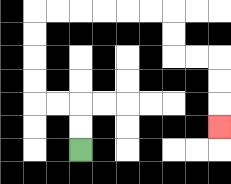{'start': '[3, 6]', 'end': '[9, 5]', 'path_directions': 'U,U,L,L,U,U,U,U,R,R,R,R,R,R,D,D,R,R,D,D,D', 'path_coordinates': '[[3, 6], [3, 5], [3, 4], [2, 4], [1, 4], [1, 3], [1, 2], [1, 1], [1, 0], [2, 0], [3, 0], [4, 0], [5, 0], [6, 0], [7, 0], [7, 1], [7, 2], [8, 2], [9, 2], [9, 3], [9, 4], [9, 5]]'}